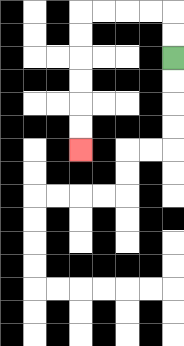{'start': '[7, 2]', 'end': '[3, 6]', 'path_directions': 'U,U,L,L,L,L,D,D,D,D,D,D', 'path_coordinates': '[[7, 2], [7, 1], [7, 0], [6, 0], [5, 0], [4, 0], [3, 0], [3, 1], [3, 2], [3, 3], [3, 4], [3, 5], [3, 6]]'}